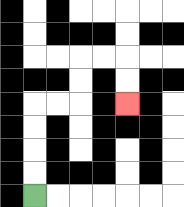{'start': '[1, 8]', 'end': '[5, 4]', 'path_directions': 'U,U,U,U,R,R,U,U,R,R,D,D', 'path_coordinates': '[[1, 8], [1, 7], [1, 6], [1, 5], [1, 4], [2, 4], [3, 4], [3, 3], [3, 2], [4, 2], [5, 2], [5, 3], [5, 4]]'}